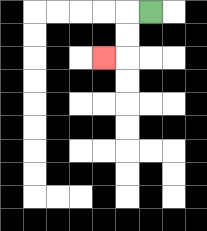{'start': '[6, 0]', 'end': '[4, 2]', 'path_directions': 'L,D,D,L', 'path_coordinates': '[[6, 0], [5, 0], [5, 1], [5, 2], [4, 2]]'}